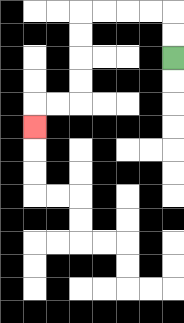{'start': '[7, 2]', 'end': '[1, 5]', 'path_directions': 'U,U,L,L,L,L,D,D,D,D,L,L,D', 'path_coordinates': '[[7, 2], [7, 1], [7, 0], [6, 0], [5, 0], [4, 0], [3, 0], [3, 1], [3, 2], [3, 3], [3, 4], [2, 4], [1, 4], [1, 5]]'}